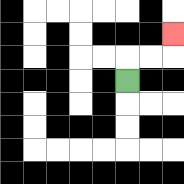{'start': '[5, 3]', 'end': '[7, 1]', 'path_directions': 'U,R,R,U', 'path_coordinates': '[[5, 3], [5, 2], [6, 2], [7, 2], [7, 1]]'}